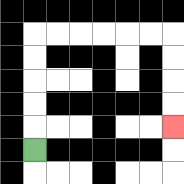{'start': '[1, 6]', 'end': '[7, 5]', 'path_directions': 'U,U,U,U,U,R,R,R,R,R,R,D,D,D,D', 'path_coordinates': '[[1, 6], [1, 5], [1, 4], [1, 3], [1, 2], [1, 1], [2, 1], [3, 1], [4, 1], [5, 1], [6, 1], [7, 1], [7, 2], [7, 3], [7, 4], [7, 5]]'}